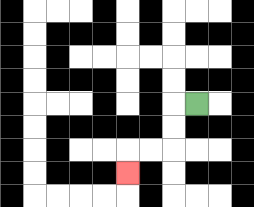{'start': '[8, 4]', 'end': '[5, 7]', 'path_directions': 'L,D,D,L,L,D', 'path_coordinates': '[[8, 4], [7, 4], [7, 5], [7, 6], [6, 6], [5, 6], [5, 7]]'}